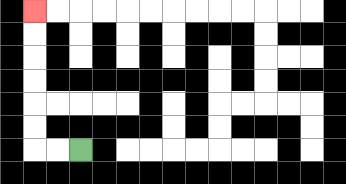{'start': '[3, 6]', 'end': '[1, 0]', 'path_directions': 'L,L,U,U,U,U,U,U', 'path_coordinates': '[[3, 6], [2, 6], [1, 6], [1, 5], [1, 4], [1, 3], [1, 2], [1, 1], [1, 0]]'}